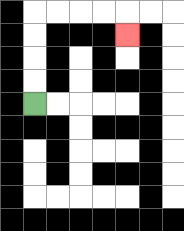{'start': '[1, 4]', 'end': '[5, 1]', 'path_directions': 'U,U,U,U,R,R,R,R,D', 'path_coordinates': '[[1, 4], [1, 3], [1, 2], [1, 1], [1, 0], [2, 0], [3, 0], [4, 0], [5, 0], [5, 1]]'}